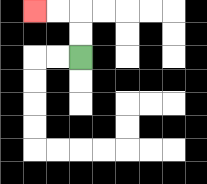{'start': '[3, 2]', 'end': '[1, 0]', 'path_directions': 'U,U,L,L', 'path_coordinates': '[[3, 2], [3, 1], [3, 0], [2, 0], [1, 0]]'}